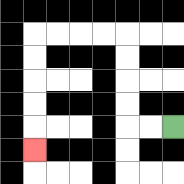{'start': '[7, 5]', 'end': '[1, 6]', 'path_directions': 'L,L,U,U,U,U,L,L,L,L,D,D,D,D,D', 'path_coordinates': '[[7, 5], [6, 5], [5, 5], [5, 4], [5, 3], [5, 2], [5, 1], [4, 1], [3, 1], [2, 1], [1, 1], [1, 2], [1, 3], [1, 4], [1, 5], [1, 6]]'}